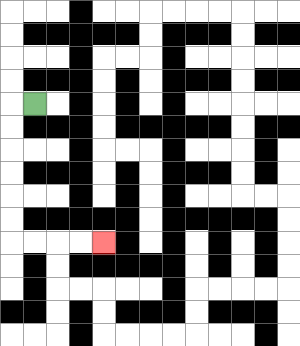{'start': '[1, 4]', 'end': '[4, 10]', 'path_directions': 'L,D,D,D,D,D,D,R,R,R,R', 'path_coordinates': '[[1, 4], [0, 4], [0, 5], [0, 6], [0, 7], [0, 8], [0, 9], [0, 10], [1, 10], [2, 10], [3, 10], [4, 10]]'}